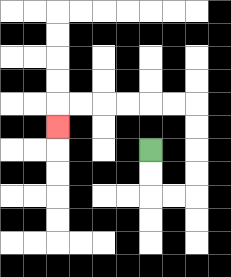{'start': '[6, 6]', 'end': '[2, 5]', 'path_directions': 'D,D,R,R,U,U,U,U,L,L,L,L,L,L,D', 'path_coordinates': '[[6, 6], [6, 7], [6, 8], [7, 8], [8, 8], [8, 7], [8, 6], [8, 5], [8, 4], [7, 4], [6, 4], [5, 4], [4, 4], [3, 4], [2, 4], [2, 5]]'}